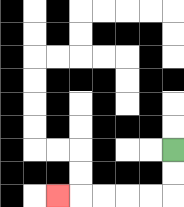{'start': '[7, 6]', 'end': '[2, 8]', 'path_directions': 'D,D,L,L,L,L,L', 'path_coordinates': '[[7, 6], [7, 7], [7, 8], [6, 8], [5, 8], [4, 8], [3, 8], [2, 8]]'}